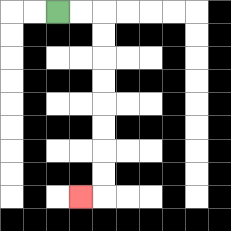{'start': '[2, 0]', 'end': '[3, 8]', 'path_directions': 'R,R,D,D,D,D,D,D,D,D,L', 'path_coordinates': '[[2, 0], [3, 0], [4, 0], [4, 1], [4, 2], [4, 3], [4, 4], [4, 5], [4, 6], [4, 7], [4, 8], [3, 8]]'}